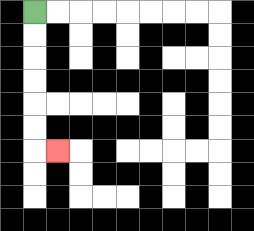{'start': '[1, 0]', 'end': '[2, 6]', 'path_directions': 'D,D,D,D,D,D,R', 'path_coordinates': '[[1, 0], [1, 1], [1, 2], [1, 3], [1, 4], [1, 5], [1, 6], [2, 6]]'}